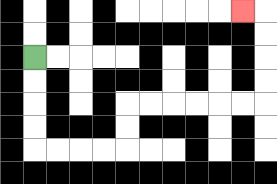{'start': '[1, 2]', 'end': '[10, 0]', 'path_directions': 'D,D,D,D,R,R,R,R,U,U,R,R,R,R,R,R,U,U,U,U,L', 'path_coordinates': '[[1, 2], [1, 3], [1, 4], [1, 5], [1, 6], [2, 6], [3, 6], [4, 6], [5, 6], [5, 5], [5, 4], [6, 4], [7, 4], [8, 4], [9, 4], [10, 4], [11, 4], [11, 3], [11, 2], [11, 1], [11, 0], [10, 0]]'}